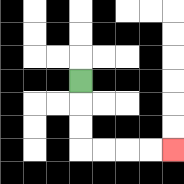{'start': '[3, 3]', 'end': '[7, 6]', 'path_directions': 'D,D,D,R,R,R,R', 'path_coordinates': '[[3, 3], [3, 4], [3, 5], [3, 6], [4, 6], [5, 6], [6, 6], [7, 6]]'}